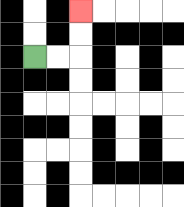{'start': '[1, 2]', 'end': '[3, 0]', 'path_directions': 'R,R,U,U', 'path_coordinates': '[[1, 2], [2, 2], [3, 2], [3, 1], [3, 0]]'}